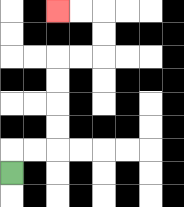{'start': '[0, 7]', 'end': '[2, 0]', 'path_directions': 'U,R,R,U,U,U,U,R,R,U,U,L,L', 'path_coordinates': '[[0, 7], [0, 6], [1, 6], [2, 6], [2, 5], [2, 4], [2, 3], [2, 2], [3, 2], [4, 2], [4, 1], [4, 0], [3, 0], [2, 0]]'}